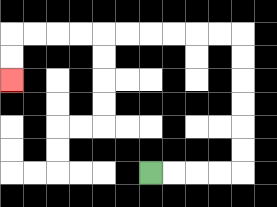{'start': '[6, 7]', 'end': '[0, 3]', 'path_directions': 'R,R,R,R,U,U,U,U,U,U,L,L,L,L,L,L,L,L,L,L,D,D', 'path_coordinates': '[[6, 7], [7, 7], [8, 7], [9, 7], [10, 7], [10, 6], [10, 5], [10, 4], [10, 3], [10, 2], [10, 1], [9, 1], [8, 1], [7, 1], [6, 1], [5, 1], [4, 1], [3, 1], [2, 1], [1, 1], [0, 1], [0, 2], [0, 3]]'}